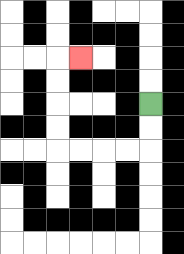{'start': '[6, 4]', 'end': '[3, 2]', 'path_directions': 'D,D,L,L,L,L,U,U,U,U,R', 'path_coordinates': '[[6, 4], [6, 5], [6, 6], [5, 6], [4, 6], [3, 6], [2, 6], [2, 5], [2, 4], [2, 3], [2, 2], [3, 2]]'}